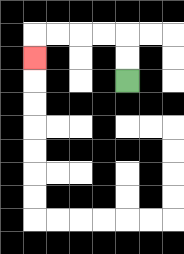{'start': '[5, 3]', 'end': '[1, 2]', 'path_directions': 'U,U,L,L,L,L,D', 'path_coordinates': '[[5, 3], [5, 2], [5, 1], [4, 1], [3, 1], [2, 1], [1, 1], [1, 2]]'}